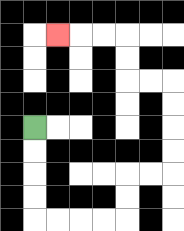{'start': '[1, 5]', 'end': '[2, 1]', 'path_directions': 'D,D,D,D,R,R,R,R,U,U,R,R,U,U,U,U,L,L,U,U,L,L,L', 'path_coordinates': '[[1, 5], [1, 6], [1, 7], [1, 8], [1, 9], [2, 9], [3, 9], [4, 9], [5, 9], [5, 8], [5, 7], [6, 7], [7, 7], [7, 6], [7, 5], [7, 4], [7, 3], [6, 3], [5, 3], [5, 2], [5, 1], [4, 1], [3, 1], [2, 1]]'}